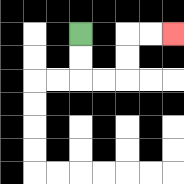{'start': '[3, 1]', 'end': '[7, 1]', 'path_directions': 'D,D,R,R,U,U,R,R', 'path_coordinates': '[[3, 1], [3, 2], [3, 3], [4, 3], [5, 3], [5, 2], [5, 1], [6, 1], [7, 1]]'}